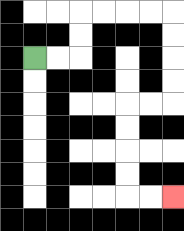{'start': '[1, 2]', 'end': '[7, 8]', 'path_directions': 'R,R,U,U,R,R,R,R,D,D,D,D,L,L,D,D,D,D,R,R', 'path_coordinates': '[[1, 2], [2, 2], [3, 2], [3, 1], [3, 0], [4, 0], [5, 0], [6, 0], [7, 0], [7, 1], [7, 2], [7, 3], [7, 4], [6, 4], [5, 4], [5, 5], [5, 6], [5, 7], [5, 8], [6, 8], [7, 8]]'}